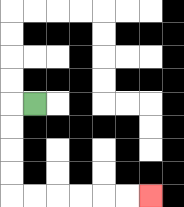{'start': '[1, 4]', 'end': '[6, 8]', 'path_directions': 'L,D,D,D,D,R,R,R,R,R,R', 'path_coordinates': '[[1, 4], [0, 4], [0, 5], [0, 6], [0, 7], [0, 8], [1, 8], [2, 8], [3, 8], [4, 8], [5, 8], [6, 8]]'}